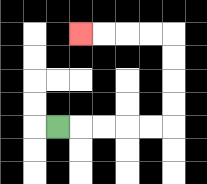{'start': '[2, 5]', 'end': '[3, 1]', 'path_directions': 'R,R,R,R,R,U,U,U,U,L,L,L,L', 'path_coordinates': '[[2, 5], [3, 5], [4, 5], [5, 5], [6, 5], [7, 5], [7, 4], [7, 3], [7, 2], [7, 1], [6, 1], [5, 1], [4, 1], [3, 1]]'}